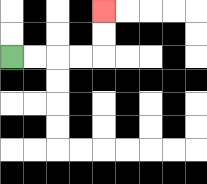{'start': '[0, 2]', 'end': '[4, 0]', 'path_directions': 'R,R,R,R,U,U', 'path_coordinates': '[[0, 2], [1, 2], [2, 2], [3, 2], [4, 2], [4, 1], [4, 0]]'}